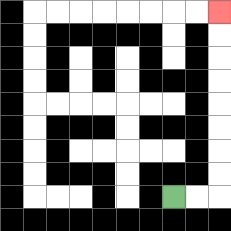{'start': '[7, 8]', 'end': '[9, 0]', 'path_directions': 'R,R,U,U,U,U,U,U,U,U', 'path_coordinates': '[[7, 8], [8, 8], [9, 8], [9, 7], [9, 6], [9, 5], [9, 4], [9, 3], [9, 2], [9, 1], [9, 0]]'}